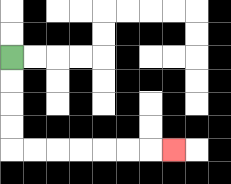{'start': '[0, 2]', 'end': '[7, 6]', 'path_directions': 'D,D,D,D,R,R,R,R,R,R,R', 'path_coordinates': '[[0, 2], [0, 3], [0, 4], [0, 5], [0, 6], [1, 6], [2, 6], [3, 6], [4, 6], [5, 6], [6, 6], [7, 6]]'}